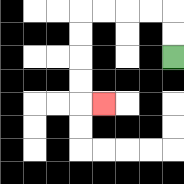{'start': '[7, 2]', 'end': '[4, 4]', 'path_directions': 'U,U,L,L,L,L,D,D,D,D,R', 'path_coordinates': '[[7, 2], [7, 1], [7, 0], [6, 0], [5, 0], [4, 0], [3, 0], [3, 1], [3, 2], [3, 3], [3, 4], [4, 4]]'}